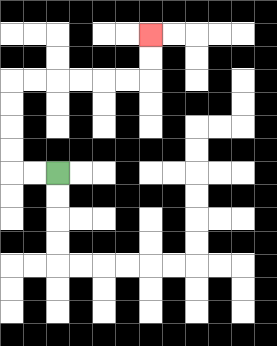{'start': '[2, 7]', 'end': '[6, 1]', 'path_directions': 'L,L,U,U,U,U,R,R,R,R,R,R,U,U', 'path_coordinates': '[[2, 7], [1, 7], [0, 7], [0, 6], [0, 5], [0, 4], [0, 3], [1, 3], [2, 3], [3, 3], [4, 3], [5, 3], [6, 3], [6, 2], [6, 1]]'}